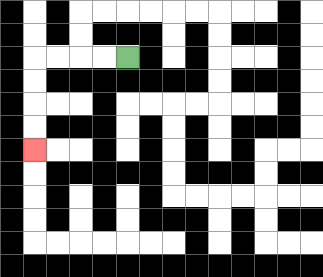{'start': '[5, 2]', 'end': '[1, 6]', 'path_directions': 'L,L,L,L,D,D,D,D', 'path_coordinates': '[[5, 2], [4, 2], [3, 2], [2, 2], [1, 2], [1, 3], [1, 4], [1, 5], [1, 6]]'}